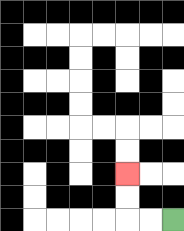{'start': '[7, 9]', 'end': '[5, 7]', 'path_directions': 'L,L,U,U', 'path_coordinates': '[[7, 9], [6, 9], [5, 9], [5, 8], [5, 7]]'}